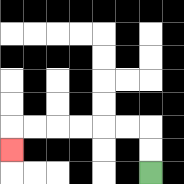{'start': '[6, 7]', 'end': '[0, 6]', 'path_directions': 'U,U,L,L,L,L,L,L,D', 'path_coordinates': '[[6, 7], [6, 6], [6, 5], [5, 5], [4, 5], [3, 5], [2, 5], [1, 5], [0, 5], [0, 6]]'}